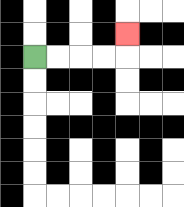{'start': '[1, 2]', 'end': '[5, 1]', 'path_directions': 'R,R,R,R,U', 'path_coordinates': '[[1, 2], [2, 2], [3, 2], [4, 2], [5, 2], [5, 1]]'}